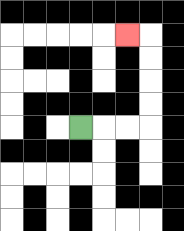{'start': '[3, 5]', 'end': '[5, 1]', 'path_directions': 'R,R,R,U,U,U,U,L', 'path_coordinates': '[[3, 5], [4, 5], [5, 5], [6, 5], [6, 4], [6, 3], [6, 2], [6, 1], [5, 1]]'}